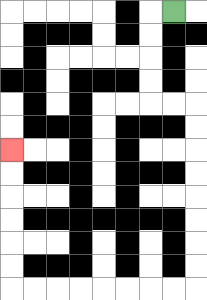{'start': '[7, 0]', 'end': '[0, 6]', 'path_directions': 'L,D,D,D,D,R,R,D,D,D,D,D,D,D,D,L,L,L,L,L,L,L,L,U,U,U,U,U,U', 'path_coordinates': '[[7, 0], [6, 0], [6, 1], [6, 2], [6, 3], [6, 4], [7, 4], [8, 4], [8, 5], [8, 6], [8, 7], [8, 8], [8, 9], [8, 10], [8, 11], [8, 12], [7, 12], [6, 12], [5, 12], [4, 12], [3, 12], [2, 12], [1, 12], [0, 12], [0, 11], [0, 10], [0, 9], [0, 8], [0, 7], [0, 6]]'}